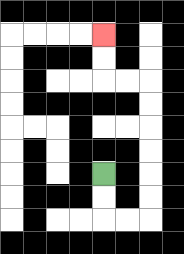{'start': '[4, 7]', 'end': '[4, 1]', 'path_directions': 'D,D,R,R,U,U,U,U,U,U,L,L,U,U', 'path_coordinates': '[[4, 7], [4, 8], [4, 9], [5, 9], [6, 9], [6, 8], [6, 7], [6, 6], [6, 5], [6, 4], [6, 3], [5, 3], [4, 3], [4, 2], [4, 1]]'}